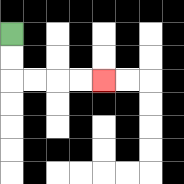{'start': '[0, 1]', 'end': '[4, 3]', 'path_directions': 'D,D,R,R,R,R', 'path_coordinates': '[[0, 1], [0, 2], [0, 3], [1, 3], [2, 3], [3, 3], [4, 3]]'}